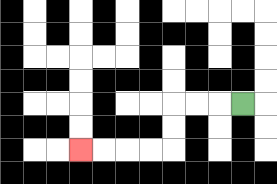{'start': '[10, 4]', 'end': '[3, 6]', 'path_directions': 'L,L,L,D,D,L,L,L,L', 'path_coordinates': '[[10, 4], [9, 4], [8, 4], [7, 4], [7, 5], [7, 6], [6, 6], [5, 6], [4, 6], [3, 6]]'}